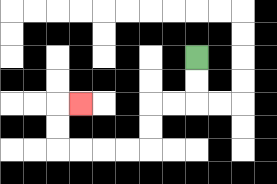{'start': '[8, 2]', 'end': '[3, 4]', 'path_directions': 'D,D,L,L,D,D,L,L,L,L,U,U,R', 'path_coordinates': '[[8, 2], [8, 3], [8, 4], [7, 4], [6, 4], [6, 5], [6, 6], [5, 6], [4, 6], [3, 6], [2, 6], [2, 5], [2, 4], [3, 4]]'}